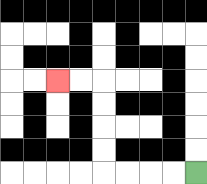{'start': '[8, 7]', 'end': '[2, 3]', 'path_directions': 'L,L,L,L,U,U,U,U,L,L', 'path_coordinates': '[[8, 7], [7, 7], [6, 7], [5, 7], [4, 7], [4, 6], [4, 5], [4, 4], [4, 3], [3, 3], [2, 3]]'}